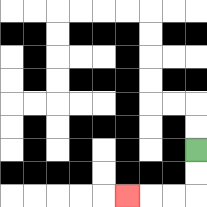{'start': '[8, 6]', 'end': '[5, 8]', 'path_directions': 'D,D,L,L,L', 'path_coordinates': '[[8, 6], [8, 7], [8, 8], [7, 8], [6, 8], [5, 8]]'}